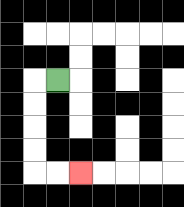{'start': '[2, 3]', 'end': '[3, 7]', 'path_directions': 'L,D,D,D,D,R,R', 'path_coordinates': '[[2, 3], [1, 3], [1, 4], [1, 5], [1, 6], [1, 7], [2, 7], [3, 7]]'}